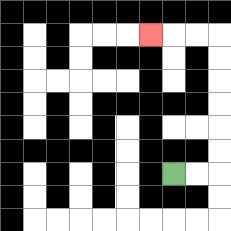{'start': '[7, 7]', 'end': '[6, 1]', 'path_directions': 'R,R,U,U,U,U,U,U,L,L,L', 'path_coordinates': '[[7, 7], [8, 7], [9, 7], [9, 6], [9, 5], [9, 4], [9, 3], [9, 2], [9, 1], [8, 1], [7, 1], [6, 1]]'}